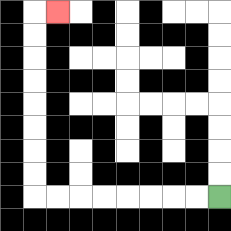{'start': '[9, 8]', 'end': '[2, 0]', 'path_directions': 'L,L,L,L,L,L,L,L,U,U,U,U,U,U,U,U,R', 'path_coordinates': '[[9, 8], [8, 8], [7, 8], [6, 8], [5, 8], [4, 8], [3, 8], [2, 8], [1, 8], [1, 7], [1, 6], [1, 5], [1, 4], [1, 3], [1, 2], [1, 1], [1, 0], [2, 0]]'}